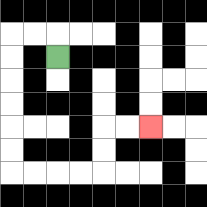{'start': '[2, 2]', 'end': '[6, 5]', 'path_directions': 'U,L,L,D,D,D,D,D,D,R,R,R,R,U,U,R,R', 'path_coordinates': '[[2, 2], [2, 1], [1, 1], [0, 1], [0, 2], [0, 3], [0, 4], [0, 5], [0, 6], [0, 7], [1, 7], [2, 7], [3, 7], [4, 7], [4, 6], [4, 5], [5, 5], [6, 5]]'}